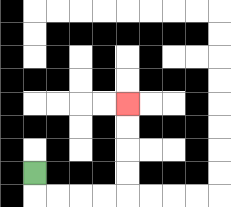{'start': '[1, 7]', 'end': '[5, 4]', 'path_directions': 'D,R,R,R,R,U,U,U,U', 'path_coordinates': '[[1, 7], [1, 8], [2, 8], [3, 8], [4, 8], [5, 8], [5, 7], [5, 6], [5, 5], [5, 4]]'}